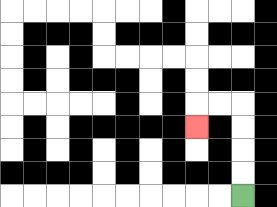{'start': '[10, 8]', 'end': '[8, 5]', 'path_directions': 'U,U,U,U,L,L,D', 'path_coordinates': '[[10, 8], [10, 7], [10, 6], [10, 5], [10, 4], [9, 4], [8, 4], [8, 5]]'}